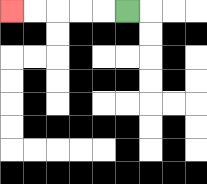{'start': '[5, 0]', 'end': '[0, 0]', 'path_directions': 'L,L,L,L,L', 'path_coordinates': '[[5, 0], [4, 0], [3, 0], [2, 0], [1, 0], [0, 0]]'}